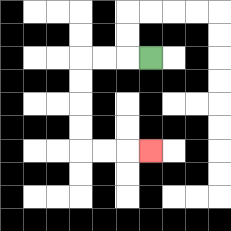{'start': '[6, 2]', 'end': '[6, 6]', 'path_directions': 'L,L,L,D,D,D,D,R,R,R', 'path_coordinates': '[[6, 2], [5, 2], [4, 2], [3, 2], [3, 3], [3, 4], [3, 5], [3, 6], [4, 6], [5, 6], [6, 6]]'}